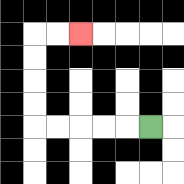{'start': '[6, 5]', 'end': '[3, 1]', 'path_directions': 'L,L,L,L,L,U,U,U,U,R,R', 'path_coordinates': '[[6, 5], [5, 5], [4, 5], [3, 5], [2, 5], [1, 5], [1, 4], [1, 3], [1, 2], [1, 1], [2, 1], [3, 1]]'}